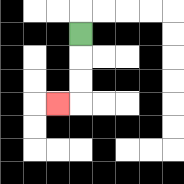{'start': '[3, 1]', 'end': '[2, 4]', 'path_directions': 'D,D,D,L', 'path_coordinates': '[[3, 1], [3, 2], [3, 3], [3, 4], [2, 4]]'}